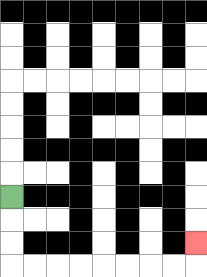{'start': '[0, 8]', 'end': '[8, 10]', 'path_directions': 'D,D,D,R,R,R,R,R,R,R,R,U', 'path_coordinates': '[[0, 8], [0, 9], [0, 10], [0, 11], [1, 11], [2, 11], [3, 11], [4, 11], [5, 11], [6, 11], [7, 11], [8, 11], [8, 10]]'}